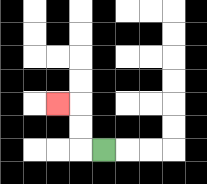{'start': '[4, 6]', 'end': '[2, 4]', 'path_directions': 'L,U,U,L', 'path_coordinates': '[[4, 6], [3, 6], [3, 5], [3, 4], [2, 4]]'}